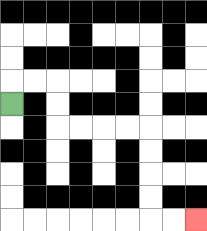{'start': '[0, 4]', 'end': '[8, 9]', 'path_directions': 'U,R,R,D,D,R,R,R,R,D,D,D,D,R,R', 'path_coordinates': '[[0, 4], [0, 3], [1, 3], [2, 3], [2, 4], [2, 5], [3, 5], [4, 5], [5, 5], [6, 5], [6, 6], [6, 7], [6, 8], [6, 9], [7, 9], [8, 9]]'}